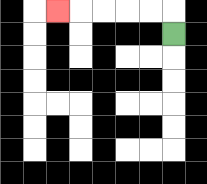{'start': '[7, 1]', 'end': '[2, 0]', 'path_directions': 'U,L,L,L,L,L', 'path_coordinates': '[[7, 1], [7, 0], [6, 0], [5, 0], [4, 0], [3, 0], [2, 0]]'}